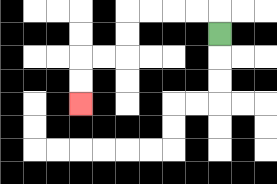{'start': '[9, 1]', 'end': '[3, 4]', 'path_directions': 'U,L,L,L,L,D,D,L,L,D,D', 'path_coordinates': '[[9, 1], [9, 0], [8, 0], [7, 0], [6, 0], [5, 0], [5, 1], [5, 2], [4, 2], [3, 2], [3, 3], [3, 4]]'}